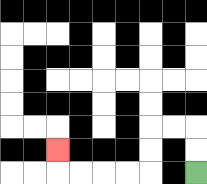{'start': '[8, 7]', 'end': '[2, 6]', 'path_directions': 'U,U,L,L,D,D,L,L,L,L,U', 'path_coordinates': '[[8, 7], [8, 6], [8, 5], [7, 5], [6, 5], [6, 6], [6, 7], [5, 7], [4, 7], [3, 7], [2, 7], [2, 6]]'}